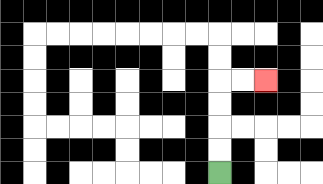{'start': '[9, 7]', 'end': '[11, 3]', 'path_directions': 'U,U,U,U,R,R', 'path_coordinates': '[[9, 7], [9, 6], [9, 5], [9, 4], [9, 3], [10, 3], [11, 3]]'}